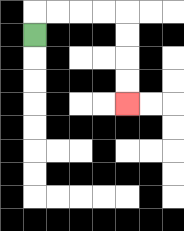{'start': '[1, 1]', 'end': '[5, 4]', 'path_directions': 'U,R,R,R,R,D,D,D,D', 'path_coordinates': '[[1, 1], [1, 0], [2, 0], [3, 0], [4, 0], [5, 0], [5, 1], [5, 2], [5, 3], [5, 4]]'}